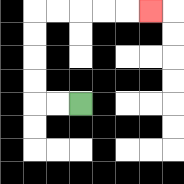{'start': '[3, 4]', 'end': '[6, 0]', 'path_directions': 'L,L,U,U,U,U,R,R,R,R,R', 'path_coordinates': '[[3, 4], [2, 4], [1, 4], [1, 3], [1, 2], [1, 1], [1, 0], [2, 0], [3, 0], [4, 0], [5, 0], [6, 0]]'}